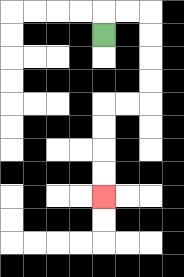{'start': '[4, 1]', 'end': '[4, 8]', 'path_directions': 'U,R,R,D,D,D,D,L,L,D,D,D,D', 'path_coordinates': '[[4, 1], [4, 0], [5, 0], [6, 0], [6, 1], [6, 2], [6, 3], [6, 4], [5, 4], [4, 4], [4, 5], [4, 6], [4, 7], [4, 8]]'}